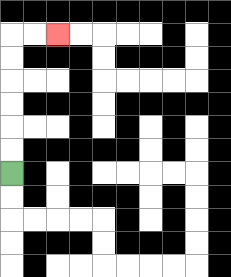{'start': '[0, 7]', 'end': '[2, 1]', 'path_directions': 'U,U,U,U,U,U,R,R', 'path_coordinates': '[[0, 7], [0, 6], [0, 5], [0, 4], [0, 3], [0, 2], [0, 1], [1, 1], [2, 1]]'}